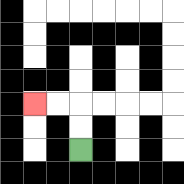{'start': '[3, 6]', 'end': '[1, 4]', 'path_directions': 'U,U,L,L', 'path_coordinates': '[[3, 6], [3, 5], [3, 4], [2, 4], [1, 4]]'}